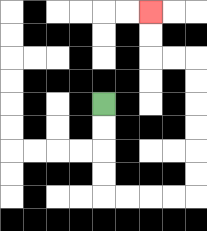{'start': '[4, 4]', 'end': '[6, 0]', 'path_directions': 'D,D,D,D,R,R,R,R,U,U,U,U,U,U,L,L,U,U', 'path_coordinates': '[[4, 4], [4, 5], [4, 6], [4, 7], [4, 8], [5, 8], [6, 8], [7, 8], [8, 8], [8, 7], [8, 6], [8, 5], [8, 4], [8, 3], [8, 2], [7, 2], [6, 2], [6, 1], [6, 0]]'}